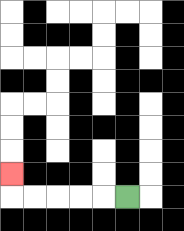{'start': '[5, 8]', 'end': '[0, 7]', 'path_directions': 'L,L,L,L,L,U', 'path_coordinates': '[[5, 8], [4, 8], [3, 8], [2, 8], [1, 8], [0, 8], [0, 7]]'}